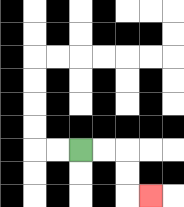{'start': '[3, 6]', 'end': '[6, 8]', 'path_directions': 'R,R,D,D,R', 'path_coordinates': '[[3, 6], [4, 6], [5, 6], [5, 7], [5, 8], [6, 8]]'}